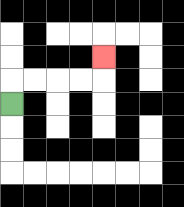{'start': '[0, 4]', 'end': '[4, 2]', 'path_directions': 'U,R,R,R,R,U', 'path_coordinates': '[[0, 4], [0, 3], [1, 3], [2, 3], [3, 3], [4, 3], [4, 2]]'}